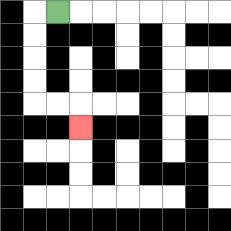{'start': '[2, 0]', 'end': '[3, 5]', 'path_directions': 'L,D,D,D,D,R,R,D', 'path_coordinates': '[[2, 0], [1, 0], [1, 1], [1, 2], [1, 3], [1, 4], [2, 4], [3, 4], [3, 5]]'}